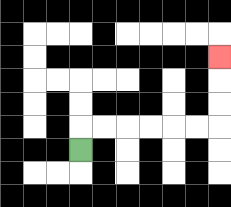{'start': '[3, 6]', 'end': '[9, 2]', 'path_directions': 'U,R,R,R,R,R,R,U,U,U', 'path_coordinates': '[[3, 6], [3, 5], [4, 5], [5, 5], [6, 5], [7, 5], [8, 5], [9, 5], [9, 4], [9, 3], [9, 2]]'}